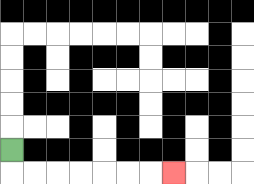{'start': '[0, 6]', 'end': '[7, 7]', 'path_directions': 'D,R,R,R,R,R,R,R', 'path_coordinates': '[[0, 6], [0, 7], [1, 7], [2, 7], [3, 7], [4, 7], [5, 7], [6, 7], [7, 7]]'}